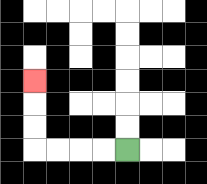{'start': '[5, 6]', 'end': '[1, 3]', 'path_directions': 'L,L,L,L,U,U,U', 'path_coordinates': '[[5, 6], [4, 6], [3, 6], [2, 6], [1, 6], [1, 5], [1, 4], [1, 3]]'}